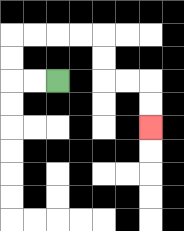{'start': '[2, 3]', 'end': '[6, 5]', 'path_directions': 'L,L,U,U,R,R,R,R,D,D,R,R,D,D', 'path_coordinates': '[[2, 3], [1, 3], [0, 3], [0, 2], [0, 1], [1, 1], [2, 1], [3, 1], [4, 1], [4, 2], [4, 3], [5, 3], [6, 3], [6, 4], [6, 5]]'}